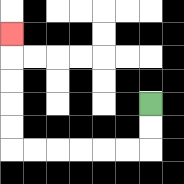{'start': '[6, 4]', 'end': '[0, 1]', 'path_directions': 'D,D,L,L,L,L,L,L,U,U,U,U,U', 'path_coordinates': '[[6, 4], [6, 5], [6, 6], [5, 6], [4, 6], [3, 6], [2, 6], [1, 6], [0, 6], [0, 5], [0, 4], [0, 3], [0, 2], [0, 1]]'}